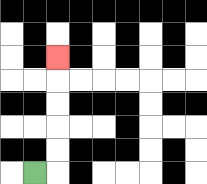{'start': '[1, 7]', 'end': '[2, 2]', 'path_directions': 'R,U,U,U,U,U', 'path_coordinates': '[[1, 7], [2, 7], [2, 6], [2, 5], [2, 4], [2, 3], [2, 2]]'}